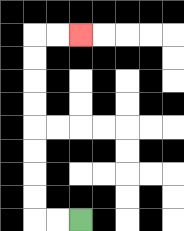{'start': '[3, 9]', 'end': '[3, 1]', 'path_directions': 'L,L,U,U,U,U,U,U,U,U,R,R', 'path_coordinates': '[[3, 9], [2, 9], [1, 9], [1, 8], [1, 7], [1, 6], [1, 5], [1, 4], [1, 3], [1, 2], [1, 1], [2, 1], [3, 1]]'}